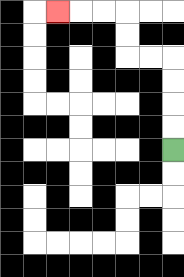{'start': '[7, 6]', 'end': '[2, 0]', 'path_directions': 'U,U,U,U,L,L,U,U,L,L,L', 'path_coordinates': '[[7, 6], [7, 5], [7, 4], [7, 3], [7, 2], [6, 2], [5, 2], [5, 1], [5, 0], [4, 0], [3, 0], [2, 0]]'}